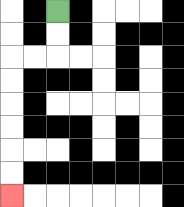{'start': '[2, 0]', 'end': '[0, 8]', 'path_directions': 'D,D,L,L,D,D,D,D,D,D', 'path_coordinates': '[[2, 0], [2, 1], [2, 2], [1, 2], [0, 2], [0, 3], [0, 4], [0, 5], [0, 6], [0, 7], [0, 8]]'}